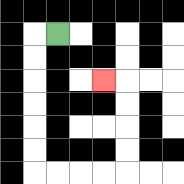{'start': '[2, 1]', 'end': '[4, 3]', 'path_directions': 'L,D,D,D,D,D,D,R,R,R,R,U,U,U,U,L', 'path_coordinates': '[[2, 1], [1, 1], [1, 2], [1, 3], [1, 4], [1, 5], [1, 6], [1, 7], [2, 7], [3, 7], [4, 7], [5, 7], [5, 6], [5, 5], [5, 4], [5, 3], [4, 3]]'}